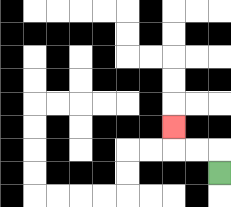{'start': '[9, 7]', 'end': '[7, 5]', 'path_directions': 'U,L,L,U', 'path_coordinates': '[[9, 7], [9, 6], [8, 6], [7, 6], [7, 5]]'}